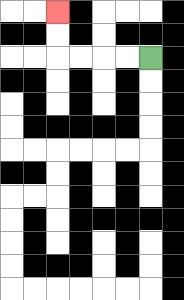{'start': '[6, 2]', 'end': '[2, 0]', 'path_directions': 'L,L,L,L,U,U', 'path_coordinates': '[[6, 2], [5, 2], [4, 2], [3, 2], [2, 2], [2, 1], [2, 0]]'}